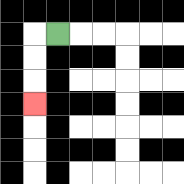{'start': '[2, 1]', 'end': '[1, 4]', 'path_directions': 'L,D,D,D', 'path_coordinates': '[[2, 1], [1, 1], [1, 2], [1, 3], [1, 4]]'}